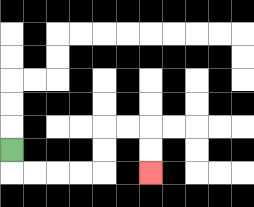{'start': '[0, 6]', 'end': '[6, 7]', 'path_directions': 'D,R,R,R,R,U,U,R,R,D,D', 'path_coordinates': '[[0, 6], [0, 7], [1, 7], [2, 7], [3, 7], [4, 7], [4, 6], [4, 5], [5, 5], [6, 5], [6, 6], [6, 7]]'}